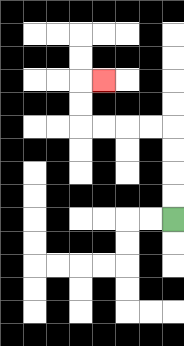{'start': '[7, 9]', 'end': '[4, 3]', 'path_directions': 'U,U,U,U,L,L,L,L,U,U,R', 'path_coordinates': '[[7, 9], [7, 8], [7, 7], [7, 6], [7, 5], [6, 5], [5, 5], [4, 5], [3, 5], [3, 4], [3, 3], [4, 3]]'}